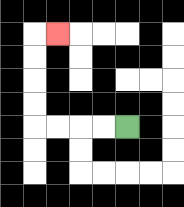{'start': '[5, 5]', 'end': '[2, 1]', 'path_directions': 'L,L,L,L,U,U,U,U,R', 'path_coordinates': '[[5, 5], [4, 5], [3, 5], [2, 5], [1, 5], [1, 4], [1, 3], [1, 2], [1, 1], [2, 1]]'}